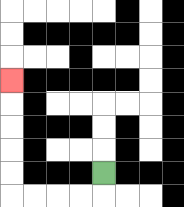{'start': '[4, 7]', 'end': '[0, 3]', 'path_directions': 'D,L,L,L,L,U,U,U,U,U', 'path_coordinates': '[[4, 7], [4, 8], [3, 8], [2, 8], [1, 8], [0, 8], [0, 7], [0, 6], [0, 5], [0, 4], [0, 3]]'}